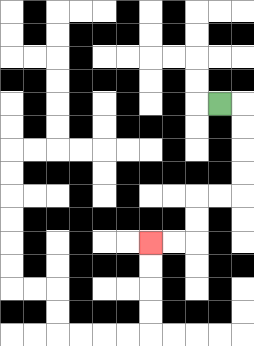{'start': '[9, 4]', 'end': '[6, 10]', 'path_directions': 'R,D,D,D,D,L,L,D,D,L,L', 'path_coordinates': '[[9, 4], [10, 4], [10, 5], [10, 6], [10, 7], [10, 8], [9, 8], [8, 8], [8, 9], [8, 10], [7, 10], [6, 10]]'}